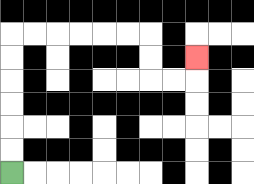{'start': '[0, 7]', 'end': '[8, 2]', 'path_directions': 'U,U,U,U,U,U,R,R,R,R,R,R,D,D,R,R,U', 'path_coordinates': '[[0, 7], [0, 6], [0, 5], [0, 4], [0, 3], [0, 2], [0, 1], [1, 1], [2, 1], [3, 1], [4, 1], [5, 1], [6, 1], [6, 2], [6, 3], [7, 3], [8, 3], [8, 2]]'}